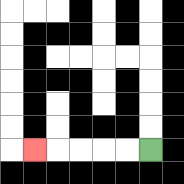{'start': '[6, 6]', 'end': '[1, 6]', 'path_directions': 'L,L,L,L,L', 'path_coordinates': '[[6, 6], [5, 6], [4, 6], [3, 6], [2, 6], [1, 6]]'}